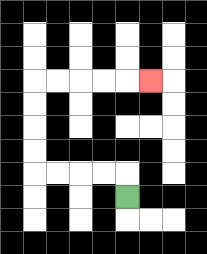{'start': '[5, 8]', 'end': '[6, 3]', 'path_directions': 'U,L,L,L,L,U,U,U,U,R,R,R,R,R', 'path_coordinates': '[[5, 8], [5, 7], [4, 7], [3, 7], [2, 7], [1, 7], [1, 6], [1, 5], [1, 4], [1, 3], [2, 3], [3, 3], [4, 3], [5, 3], [6, 3]]'}